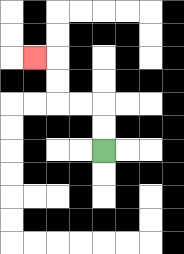{'start': '[4, 6]', 'end': '[1, 2]', 'path_directions': 'U,U,L,L,U,U,L', 'path_coordinates': '[[4, 6], [4, 5], [4, 4], [3, 4], [2, 4], [2, 3], [2, 2], [1, 2]]'}